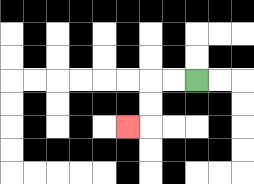{'start': '[8, 3]', 'end': '[5, 5]', 'path_directions': 'L,L,D,D,L', 'path_coordinates': '[[8, 3], [7, 3], [6, 3], [6, 4], [6, 5], [5, 5]]'}